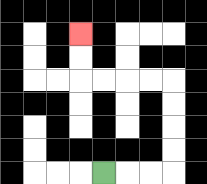{'start': '[4, 7]', 'end': '[3, 1]', 'path_directions': 'R,R,R,U,U,U,U,L,L,L,L,U,U', 'path_coordinates': '[[4, 7], [5, 7], [6, 7], [7, 7], [7, 6], [7, 5], [7, 4], [7, 3], [6, 3], [5, 3], [4, 3], [3, 3], [3, 2], [3, 1]]'}